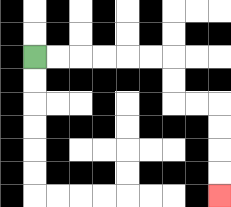{'start': '[1, 2]', 'end': '[9, 8]', 'path_directions': 'R,R,R,R,R,R,D,D,R,R,D,D,D,D', 'path_coordinates': '[[1, 2], [2, 2], [3, 2], [4, 2], [5, 2], [6, 2], [7, 2], [7, 3], [7, 4], [8, 4], [9, 4], [9, 5], [9, 6], [9, 7], [9, 8]]'}